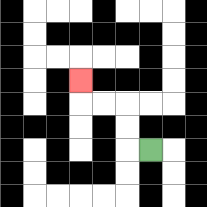{'start': '[6, 6]', 'end': '[3, 3]', 'path_directions': 'L,U,U,L,L,U', 'path_coordinates': '[[6, 6], [5, 6], [5, 5], [5, 4], [4, 4], [3, 4], [3, 3]]'}